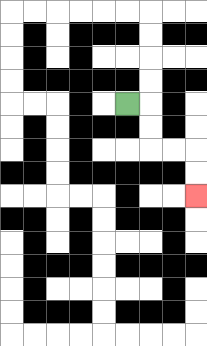{'start': '[5, 4]', 'end': '[8, 8]', 'path_directions': 'R,D,D,R,R,D,D', 'path_coordinates': '[[5, 4], [6, 4], [6, 5], [6, 6], [7, 6], [8, 6], [8, 7], [8, 8]]'}